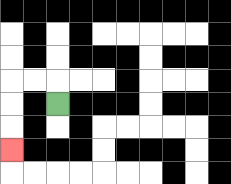{'start': '[2, 4]', 'end': '[0, 6]', 'path_directions': 'U,L,L,D,D,D', 'path_coordinates': '[[2, 4], [2, 3], [1, 3], [0, 3], [0, 4], [0, 5], [0, 6]]'}